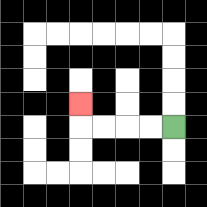{'start': '[7, 5]', 'end': '[3, 4]', 'path_directions': 'L,L,L,L,U', 'path_coordinates': '[[7, 5], [6, 5], [5, 5], [4, 5], [3, 5], [3, 4]]'}